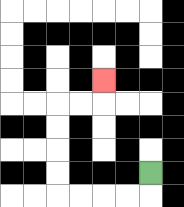{'start': '[6, 7]', 'end': '[4, 3]', 'path_directions': 'D,L,L,L,L,U,U,U,U,R,R,U', 'path_coordinates': '[[6, 7], [6, 8], [5, 8], [4, 8], [3, 8], [2, 8], [2, 7], [2, 6], [2, 5], [2, 4], [3, 4], [4, 4], [4, 3]]'}